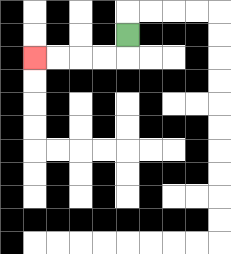{'start': '[5, 1]', 'end': '[1, 2]', 'path_directions': 'D,L,L,L,L', 'path_coordinates': '[[5, 1], [5, 2], [4, 2], [3, 2], [2, 2], [1, 2]]'}